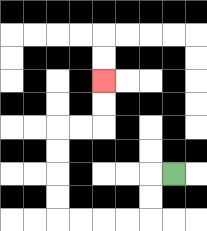{'start': '[7, 7]', 'end': '[4, 3]', 'path_directions': 'L,D,D,L,L,L,L,U,U,U,U,R,R,U,U', 'path_coordinates': '[[7, 7], [6, 7], [6, 8], [6, 9], [5, 9], [4, 9], [3, 9], [2, 9], [2, 8], [2, 7], [2, 6], [2, 5], [3, 5], [4, 5], [4, 4], [4, 3]]'}